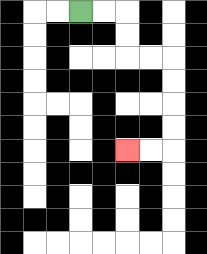{'start': '[3, 0]', 'end': '[5, 6]', 'path_directions': 'R,R,D,D,R,R,D,D,D,D,L,L', 'path_coordinates': '[[3, 0], [4, 0], [5, 0], [5, 1], [5, 2], [6, 2], [7, 2], [7, 3], [7, 4], [7, 5], [7, 6], [6, 6], [5, 6]]'}